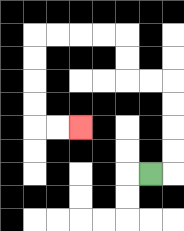{'start': '[6, 7]', 'end': '[3, 5]', 'path_directions': 'R,U,U,U,U,L,L,U,U,L,L,L,L,D,D,D,D,R,R', 'path_coordinates': '[[6, 7], [7, 7], [7, 6], [7, 5], [7, 4], [7, 3], [6, 3], [5, 3], [5, 2], [5, 1], [4, 1], [3, 1], [2, 1], [1, 1], [1, 2], [1, 3], [1, 4], [1, 5], [2, 5], [3, 5]]'}